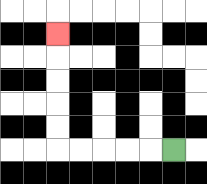{'start': '[7, 6]', 'end': '[2, 1]', 'path_directions': 'L,L,L,L,L,U,U,U,U,U', 'path_coordinates': '[[7, 6], [6, 6], [5, 6], [4, 6], [3, 6], [2, 6], [2, 5], [2, 4], [2, 3], [2, 2], [2, 1]]'}